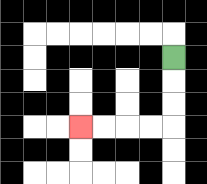{'start': '[7, 2]', 'end': '[3, 5]', 'path_directions': 'D,D,D,L,L,L,L', 'path_coordinates': '[[7, 2], [7, 3], [7, 4], [7, 5], [6, 5], [5, 5], [4, 5], [3, 5]]'}